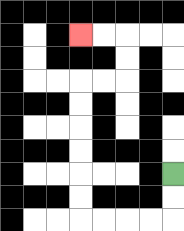{'start': '[7, 7]', 'end': '[3, 1]', 'path_directions': 'D,D,L,L,L,L,U,U,U,U,U,U,R,R,U,U,L,L', 'path_coordinates': '[[7, 7], [7, 8], [7, 9], [6, 9], [5, 9], [4, 9], [3, 9], [3, 8], [3, 7], [3, 6], [3, 5], [3, 4], [3, 3], [4, 3], [5, 3], [5, 2], [5, 1], [4, 1], [3, 1]]'}